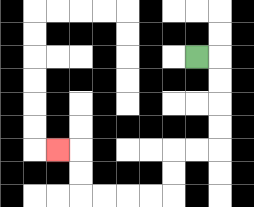{'start': '[8, 2]', 'end': '[2, 6]', 'path_directions': 'R,D,D,D,D,L,L,D,D,L,L,L,L,U,U,L', 'path_coordinates': '[[8, 2], [9, 2], [9, 3], [9, 4], [9, 5], [9, 6], [8, 6], [7, 6], [7, 7], [7, 8], [6, 8], [5, 8], [4, 8], [3, 8], [3, 7], [3, 6], [2, 6]]'}